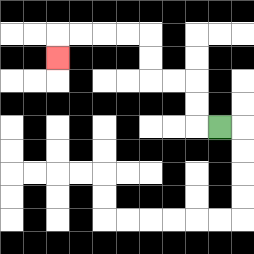{'start': '[9, 5]', 'end': '[2, 2]', 'path_directions': 'L,U,U,L,L,U,U,L,L,L,L,D', 'path_coordinates': '[[9, 5], [8, 5], [8, 4], [8, 3], [7, 3], [6, 3], [6, 2], [6, 1], [5, 1], [4, 1], [3, 1], [2, 1], [2, 2]]'}